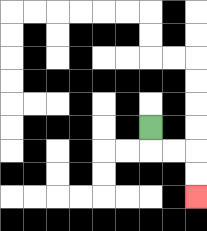{'start': '[6, 5]', 'end': '[8, 8]', 'path_directions': 'D,R,R,D,D', 'path_coordinates': '[[6, 5], [6, 6], [7, 6], [8, 6], [8, 7], [8, 8]]'}